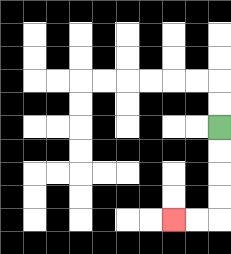{'start': '[9, 5]', 'end': '[7, 9]', 'path_directions': 'D,D,D,D,L,L', 'path_coordinates': '[[9, 5], [9, 6], [9, 7], [9, 8], [9, 9], [8, 9], [7, 9]]'}